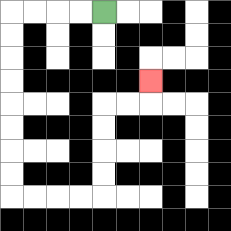{'start': '[4, 0]', 'end': '[6, 3]', 'path_directions': 'L,L,L,L,D,D,D,D,D,D,D,D,R,R,R,R,U,U,U,U,R,R,U', 'path_coordinates': '[[4, 0], [3, 0], [2, 0], [1, 0], [0, 0], [0, 1], [0, 2], [0, 3], [0, 4], [0, 5], [0, 6], [0, 7], [0, 8], [1, 8], [2, 8], [3, 8], [4, 8], [4, 7], [4, 6], [4, 5], [4, 4], [5, 4], [6, 4], [6, 3]]'}